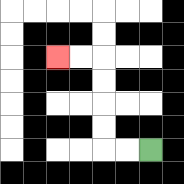{'start': '[6, 6]', 'end': '[2, 2]', 'path_directions': 'L,L,U,U,U,U,L,L', 'path_coordinates': '[[6, 6], [5, 6], [4, 6], [4, 5], [4, 4], [4, 3], [4, 2], [3, 2], [2, 2]]'}